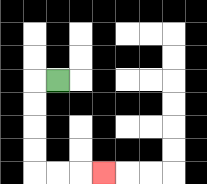{'start': '[2, 3]', 'end': '[4, 7]', 'path_directions': 'L,D,D,D,D,R,R,R', 'path_coordinates': '[[2, 3], [1, 3], [1, 4], [1, 5], [1, 6], [1, 7], [2, 7], [3, 7], [4, 7]]'}